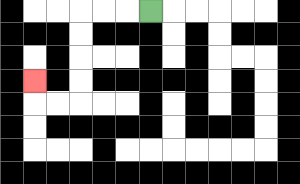{'start': '[6, 0]', 'end': '[1, 3]', 'path_directions': 'L,L,L,D,D,D,D,L,L,U', 'path_coordinates': '[[6, 0], [5, 0], [4, 0], [3, 0], [3, 1], [3, 2], [3, 3], [3, 4], [2, 4], [1, 4], [1, 3]]'}